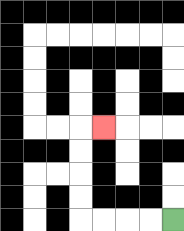{'start': '[7, 9]', 'end': '[4, 5]', 'path_directions': 'L,L,L,L,U,U,U,U,R', 'path_coordinates': '[[7, 9], [6, 9], [5, 9], [4, 9], [3, 9], [3, 8], [3, 7], [3, 6], [3, 5], [4, 5]]'}